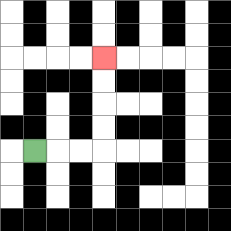{'start': '[1, 6]', 'end': '[4, 2]', 'path_directions': 'R,R,R,U,U,U,U', 'path_coordinates': '[[1, 6], [2, 6], [3, 6], [4, 6], [4, 5], [4, 4], [4, 3], [4, 2]]'}